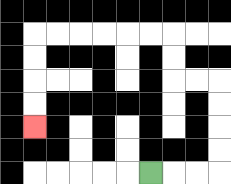{'start': '[6, 7]', 'end': '[1, 5]', 'path_directions': 'R,R,R,U,U,U,U,L,L,U,U,L,L,L,L,L,L,D,D,D,D', 'path_coordinates': '[[6, 7], [7, 7], [8, 7], [9, 7], [9, 6], [9, 5], [9, 4], [9, 3], [8, 3], [7, 3], [7, 2], [7, 1], [6, 1], [5, 1], [4, 1], [3, 1], [2, 1], [1, 1], [1, 2], [1, 3], [1, 4], [1, 5]]'}